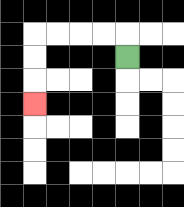{'start': '[5, 2]', 'end': '[1, 4]', 'path_directions': 'U,L,L,L,L,D,D,D', 'path_coordinates': '[[5, 2], [5, 1], [4, 1], [3, 1], [2, 1], [1, 1], [1, 2], [1, 3], [1, 4]]'}